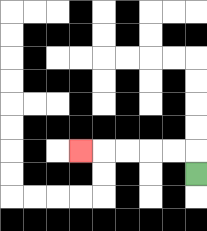{'start': '[8, 7]', 'end': '[3, 6]', 'path_directions': 'U,L,L,L,L,L', 'path_coordinates': '[[8, 7], [8, 6], [7, 6], [6, 6], [5, 6], [4, 6], [3, 6]]'}